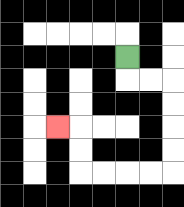{'start': '[5, 2]', 'end': '[2, 5]', 'path_directions': 'D,R,R,D,D,D,D,L,L,L,L,U,U,L', 'path_coordinates': '[[5, 2], [5, 3], [6, 3], [7, 3], [7, 4], [7, 5], [7, 6], [7, 7], [6, 7], [5, 7], [4, 7], [3, 7], [3, 6], [3, 5], [2, 5]]'}